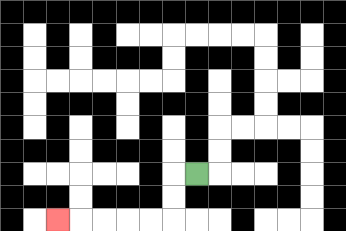{'start': '[8, 7]', 'end': '[2, 9]', 'path_directions': 'L,D,D,L,L,L,L,L', 'path_coordinates': '[[8, 7], [7, 7], [7, 8], [7, 9], [6, 9], [5, 9], [4, 9], [3, 9], [2, 9]]'}